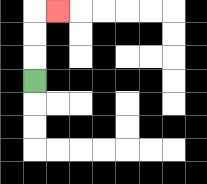{'start': '[1, 3]', 'end': '[2, 0]', 'path_directions': 'U,U,U,R', 'path_coordinates': '[[1, 3], [1, 2], [1, 1], [1, 0], [2, 0]]'}